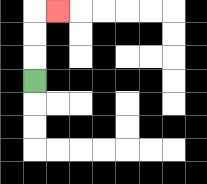{'start': '[1, 3]', 'end': '[2, 0]', 'path_directions': 'U,U,U,R', 'path_coordinates': '[[1, 3], [1, 2], [1, 1], [1, 0], [2, 0]]'}